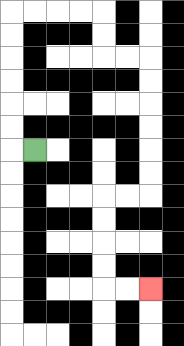{'start': '[1, 6]', 'end': '[6, 12]', 'path_directions': 'L,U,U,U,U,U,U,R,R,R,R,D,D,R,R,D,D,D,D,D,D,L,L,D,D,D,D,R,R', 'path_coordinates': '[[1, 6], [0, 6], [0, 5], [0, 4], [0, 3], [0, 2], [0, 1], [0, 0], [1, 0], [2, 0], [3, 0], [4, 0], [4, 1], [4, 2], [5, 2], [6, 2], [6, 3], [6, 4], [6, 5], [6, 6], [6, 7], [6, 8], [5, 8], [4, 8], [4, 9], [4, 10], [4, 11], [4, 12], [5, 12], [6, 12]]'}